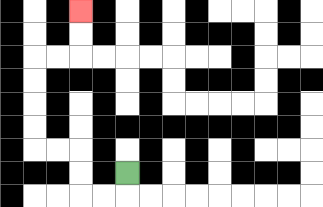{'start': '[5, 7]', 'end': '[3, 0]', 'path_directions': 'D,L,L,U,U,L,L,U,U,U,U,R,R,U,U', 'path_coordinates': '[[5, 7], [5, 8], [4, 8], [3, 8], [3, 7], [3, 6], [2, 6], [1, 6], [1, 5], [1, 4], [1, 3], [1, 2], [2, 2], [3, 2], [3, 1], [3, 0]]'}